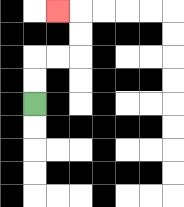{'start': '[1, 4]', 'end': '[2, 0]', 'path_directions': 'U,U,R,R,U,U,L', 'path_coordinates': '[[1, 4], [1, 3], [1, 2], [2, 2], [3, 2], [3, 1], [3, 0], [2, 0]]'}